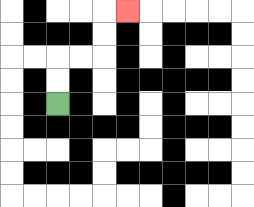{'start': '[2, 4]', 'end': '[5, 0]', 'path_directions': 'U,U,R,R,U,U,R', 'path_coordinates': '[[2, 4], [2, 3], [2, 2], [3, 2], [4, 2], [4, 1], [4, 0], [5, 0]]'}